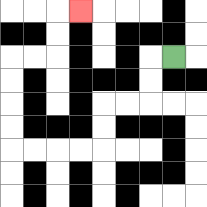{'start': '[7, 2]', 'end': '[3, 0]', 'path_directions': 'L,D,D,L,L,D,D,L,L,L,L,U,U,U,U,R,R,U,U,R', 'path_coordinates': '[[7, 2], [6, 2], [6, 3], [6, 4], [5, 4], [4, 4], [4, 5], [4, 6], [3, 6], [2, 6], [1, 6], [0, 6], [0, 5], [0, 4], [0, 3], [0, 2], [1, 2], [2, 2], [2, 1], [2, 0], [3, 0]]'}